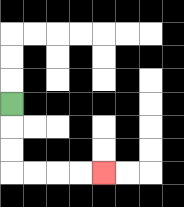{'start': '[0, 4]', 'end': '[4, 7]', 'path_directions': 'D,D,D,R,R,R,R', 'path_coordinates': '[[0, 4], [0, 5], [0, 6], [0, 7], [1, 7], [2, 7], [3, 7], [4, 7]]'}